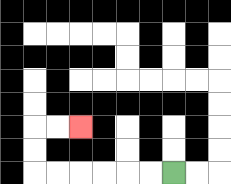{'start': '[7, 7]', 'end': '[3, 5]', 'path_directions': 'L,L,L,L,L,L,U,U,R,R', 'path_coordinates': '[[7, 7], [6, 7], [5, 7], [4, 7], [3, 7], [2, 7], [1, 7], [1, 6], [1, 5], [2, 5], [3, 5]]'}